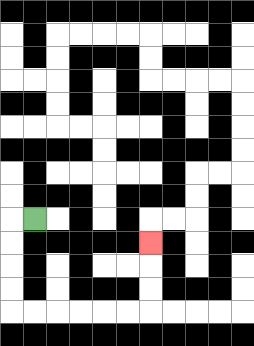{'start': '[1, 9]', 'end': '[6, 10]', 'path_directions': 'L,D,D,D,D,R,R,R,R,R,R,U,U,U', 'path_coordinates': '[[1, 9], [0, 9], [0, 10], [0, 11], [0, 12], [0, 13], [1, 13], [2, 13], [3, 13], [4, 13], [5, 13], [6, 13], [6, 12], [6, 11], [6, 10]]'}